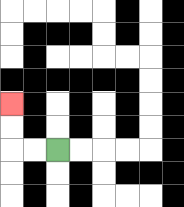{'start': '[2, 6]', 'end': '[0, 4]', 'path_directions': 'L,L,U,U', 'path_coordinates': '[[2, 6], [1, 6], [0, 6], [0, 5], [0, 4]]'}